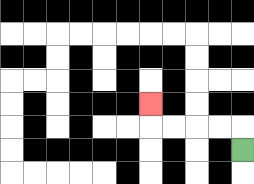{'start': '[10, 6]', 'end': '[6, 4]', 'path_directions': 'U,L,L,L,L,U', 'path_coordinates': '[[10, 6], [10, 5], [9, 5], [8, 5], [7, 5], [6, 5], [6, 4]]'}